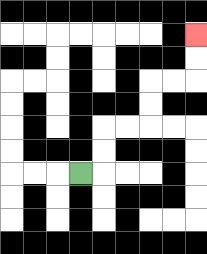{'start': '[3, 7]', 'end': '[8, 1]', 'path_directions': 'R,U,U,R,R,U,U,R,R,U,U', 'path_coordinates': '[[3, 7], [4, 7], [4, 6], [4, 5], [5, 5], [6, 5], [6, 4], [6, 3], [7, 3], [8, 3], [8, 2], [8, 1]]'}